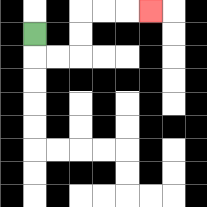{'start': '[1, 1]', 'end': '[6, 0]', 'path_directions': 'D,R,R,U,U,R,R,R', 'path_coordinates': '[[1, 1], [1, 2], [2, 2], [3, 2], [3, 1], [3, 0], [4, 0], [5, 0], [6, 0]]'}